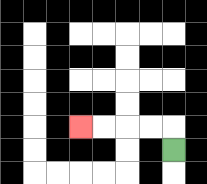{'start': '[7, 6]', 'end': '[3, 5]', 'path_directions': 'U,L,L,L,L', 'path_coordinates': '[[7, 6], [7, 5], [6, 5], [5, 5], [4, 5], [3, 5]]'}